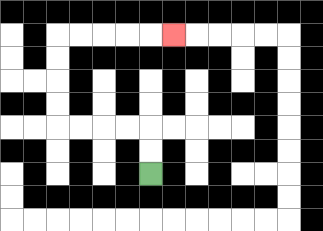{'start': '[6, 7]', 'end': '[7, 1]', 'path_directions': 'U,U,L,L,L,L,U,U,U,U,R,R,R,R,R', 'path_coordinates': '[[6, 7], [6, 6], [6, 5], [5, 5], [4, 5], [3, 5], [2, 5], [2, 4], [2, 3], [2, 2], [2, 1], [3, 1], [4, 1], [5, 1], [6, 1], [7, 1]]'}